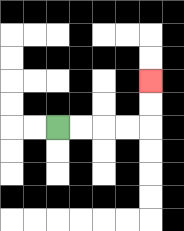{'start': '[2, 5]', 'end': '[6, 3]', 'path_directions': 'R,R,R,R,U,U', 'path_coordinates': '[[2, 5], [3, 5], [4, 5], [5, 5], [6, 5], [6, 4], [6, 3]]'}